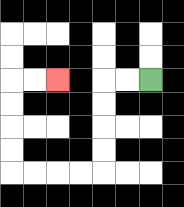{'start': '[6, 3]', 'end': '[2, 3]', 'path_directions': 'L,L,D,D,D,D,L,L,L,L,U,U,U,U,R,R', 'path_coordinates': '[[6, 3], [5, 3], [4, 3], [4, 4], [4, 5], [4, 6], [4, 7], [3, 7], [2, 7], [1, 7], [0, 7], [0, 6], [0, 5], [0, 4], [0, 3], [1, 3], [2, 3]]'}